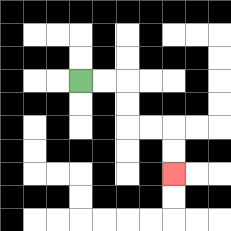{'start': '[3, 3]', 'end': '[7, 7]', 'path_directions': 'R,R,D,D,R,R,D,D', 'path_coordinates': '[[3, 3], [4, 3], [5, 3], [5, 4], [5, 5], [6, 5], [7, 5], [7, 6], [7, 7]]'}